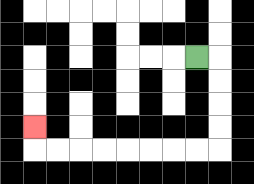{'start': '[8, 2]', 'end': '[1, 5]', 'path_directions': 'R,D,D,D,D,L,L,L,L,L,L,L,L,U', 'path_coordinates': '[[8, 2], [9, 2], [9, 3], [9, 4], [9, 5], [9, 6], [8, 6], [7, 6], [6, 6], [5, 6], [4, 6], [3, 6], [2, 6], [1, 6], [1, 5]]'}